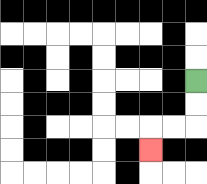{'start': '[8, 3]', 'end': '[6, 6]', 'path_directions': 'D,D,L,L,D', 'path_coordinates': '[[8, 3], [8, 4], [8, 5], [7, 5], [6, 5], [6, 6]]'}